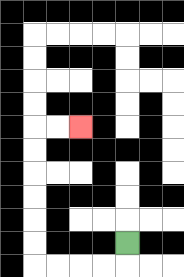{'start': '[5, 10]', 'end': '[3, 5]', 'path_directions': 'D,L,L,L,L,U,U,U,U,U,U,R,R', 'path_coordinates': '[[5, 10], [5, 11], [4, 11], [3, 11], [2, 11], [1, 11], [1, 10], [1, 9], [1, 8], [1, 7], [1, 6], [1, 5], [2, 5], [3, 5]]'}